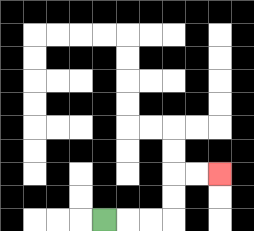{'start': '[4, 9]', 'end': '[9, 7]', 'path_directions': 'R,R,R,U,U,R,R', 'path_coordinates': '[[4, 9], [5, 9], [6, 9], [7, 9], [7, 8], [7, 7], [8, 7], [9, 7]]'}